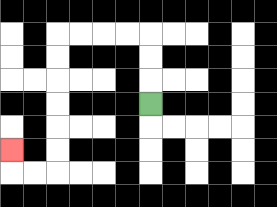{'start': '[6, 4]', 'end': '[0, 6]', 'path_directions': 'U,U,U,L,L,L,L,D,D,D,D,D,D,L,L,U', 'path_coordinates': '[[6, 4], [6, 3], [6, 2], [6, 1], [5, 1], [4, 1], [3, 1], [2, 1], [2, 2], [2, 3], [2, 4], [2, 5], [2, 6], [2, 7], [1, 7], [0, 7], [0, 6]]'}